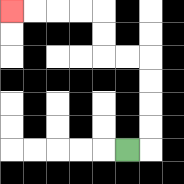{'start': '[5, 6]', 'end': '[0, 0]', 'path_directions': 'R,U,U,U,U,L,L,U,U,L,L,L,L', 'path_coordinates': '[[5, 6], [6, 6], [6, 5], [6, 4], [6, 3], [6, 2], [5, 2], [4, 2], [4, 1], [4, 0], [3, 0], [2, 0], [1, 0], [0, 0]]'}